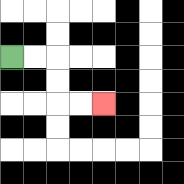{'start': '[0, 2]', 'end': '[4, 4]', 'path_directions': 'R,R,D,D,R,R', 'path_coordinates': '[[0, 2], [1, 2], [2, 2], [2, 3], [2, 4], [3, 4], [4, 4]]'}